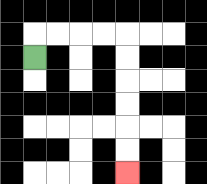{'start': '[1, 2]', 'end': '[5, 7]', 'path_directions': 'U,R,R,R,R,D,D,D,D,D,D', 'path_coordinates': '[[1, 2], [1, 1], [2, 1], [3, 1], [4, 1], [5, 1], [5, 2], [5, 3], [5, 4], [5, 5], [5, 6], [5, 7]]'}